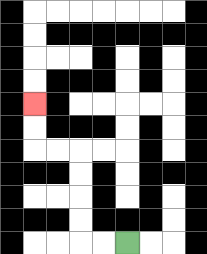{'start': '[5, 10]', 'end': '[1, 4]', 'path_directions': 'L,L,U,U,U,U,L,L,U,U', 'path_coordinates': '[[5, 10], [4, 10], [3, 10], [3, 9], [3, 8], [3, 7], [3, 6], [2, 6], [1, 6], [1, 5], [1, 4]]'}